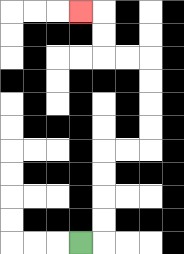{'start': '[3, 10]', 'end': '[3, 0]', 'path_directions': 'R,U,U,U,U,R,R,U,U,U,U,L,L,U,U,L', 'path_coordinates': '[[3, 10], [4, 10], [4, 9], [4, 8], [4, 7], [4, 6], [5, 6], [6, 6], [6, 5], [6, 4], [6, 3], [6, 2], [5, 2], [4, 2], [4, 1], [4, 0], [3, 0]]'}